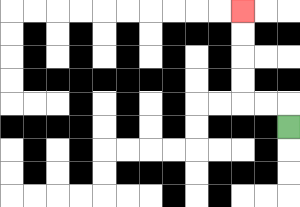{'start': '[12, 5]', 'end': '[10, 0]', 'path_directions': 'U,L,L,U,U,U,U', 'path_coordinates': '[[12, 5], [12, 4], [11, 4], [10, 4], [10, 3], [10, 2], [10, 1], [10, 0]]'}